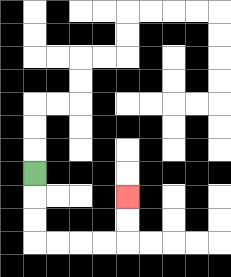{'start': '[1, 7]', 'end': '[5, 8]', 'path_directions': 'D,D,D,R,R,R,R,U,U', 'path_coordinates': '[[1, 7], [1, 8], [1, 9], [1, 10], [2, 10], [3, 10], [4, 10], [5, 10], [5, 9], [5, 8]]'}